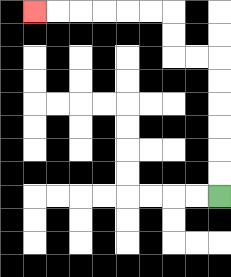{'start': '[9, 8]', 'end': '[1, 0]', 'path_directions': 'U,U,U,U,U,U,L,L,U,U,L,L,L,L,L,L', 'path_coordinates': '[[9, 8], [9, 7], [9, 6], [9, 5], [9, 4], [9, 3], [9, 2], [8, 2], [7, 2], [7, 1], [7, 0], [6, 0], [5, 0], [4, 0], [3, 0], [2, 0], [1, 0]]'}